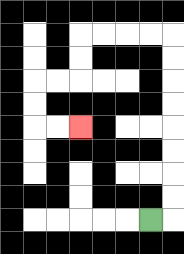{'start': '[6, 9]', 'end': '[3, 5]', 'path_directions': 'R,U,U,U,U,U,U,U,U,L,L,L,L,D,D,L,L,D,D,R,R', 'path_coordinates': '[[6, 9], [7, 9], [7, 8], [7, 7], [7, 6], [7, 5], [7, 4], [7, 3], [7, 2], [7, 1], [6, 1], [5, 1], [4, 1], [3, 1], [3, 2], [3, 3], [2, 3], [1, 3], [1, 4], [1, 5], [2, 5], [3, 5]]'}